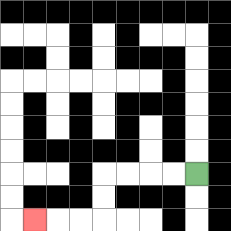{'start': '[8, 7]', 'end': '[1, 9]', 'path_directions': 'L,L,L,L,D,D,L,L,L', 'path_coordinates': '[[8, 7], [7, 7], [6, 7], [5, 7], [4, 7], [4, 8], [4, 9], [3, 9], [2, 9], [1, 9]]'}